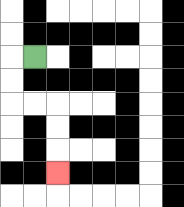{'start': '[1, 2]', 'end': '[2, 7]', 'path_directions': 'L,D,D,R,R,D,D,D', 'path_coordinates': '[[1, 2], [0, 2], [0, 3], [0, 4], [1, 4], [2, 4], [2, 5], [2, 6], [2, 7]]'}